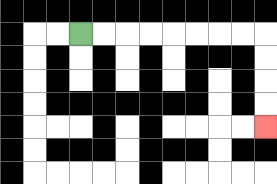{'start': '[3, 1]', 'end': '[11, 5]', 'path_directions': 'R,R,R,R,R,R,R,R,D,D,D,D', 'path_coordinates': '[[3, 1], [4, 1], [5, 1], [6, 1], [7, 1], [8, 1], [9, 1], [10, 1], [11, 1], [11, 2], [11, 3], [11, 4], [11, 5]]'}